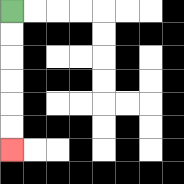{'start': '[0, 0]', 'end': '[0, 6]', 'path_directions': 'D,D,D,D,D,D', 'path_coordinates': '[[0, 0], [0, 1], [0, 2], [0, 3], [0, 4], [0, 5], [0, 6]]'}